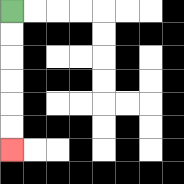{'start': '[0, 0]', 'end': '[0, 6]', 'path_directions': 'D,D,D,D,D,D', 'path_coordinates': '[[0, 0], [0, 1], [0, 2], [0, 3], [0, 4], [0, 5], [0, 6]]'}